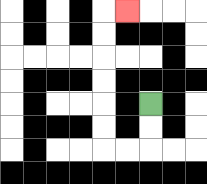{'start': '[6, 4]', 'end': '[5, 0]', 'path_directions': 'D,D,L,L,U,U,U,U,U,U,R', 'path_coordinates': '[[6, 4], [6, 5], [6, 6], [5, 6], [4, 6], [4, 5], [4, 4], [4, 3], [4, 2], [4, 1], [4, 0], [5, 0]]'}